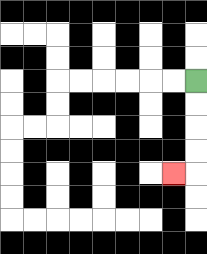{'start': '[8, 3]', 'end': '[7, 7]', 'path_directions': 'D,D,D,D,L', 'path_coordinates': '[[8, 3], [8, 4], [8, 5], [8, 6], [8, 7], [7, 7]]'}